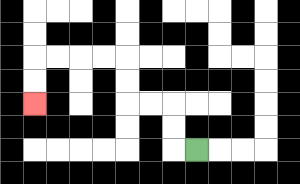{'start': '[8, 6]', 'end': '[1, 4]', 'path_directions': 'L,U,U,L,L,U,U,L,L,L,L,D,D', 'path_coordinates': '[[8, 6], [7, 6], [7, 5], [7, 4], [6, 4], [5, 4], [5, 3], [5, 2], [4, 2], [3, 2], [2, 2], [1, 2], [1, 3], [1, 4]]'}